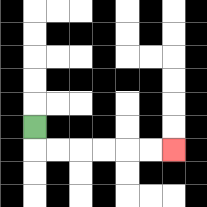{'start': '[1, 5]', 'end': '[7, 6]', 'path_directions': 'D,R,R,R,R,R,R', 'path_coordinates': '[[1, 5], [1, 6], [2, 6], [3, 6], [4, 6], [5, 6], [6, 6], [7, 6]]'}